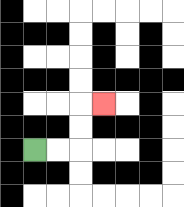{'start': '[1, 6]', 'end': '[4, 4]', 'path_directions': 'R,R,U,U,R', 'path_coordinates': '[[1, 6], [2, 6], [3, 6], [3, 5], [3, 4], [4, 4]]'}